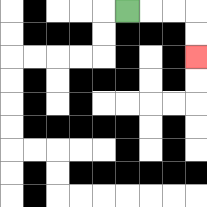{'start': '[5, 0]', 'end': '[8, 2]', 'path_directions': 'R,R,R,D,D', 'path_coordinates': '[[5, 0], [6, 0], [7, 0], [8, 0], [8, 1], [8, 2]]'}